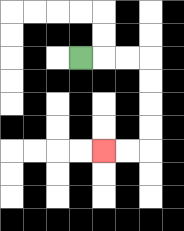{'start': '[3, 2]', 'end': '[4, 6]', 'path_directions': 'R,R,R,D,D,D,D,L,L', 'path_coordinates': '[[3, 2], [4, 2], [5, 2], [6, 2], [6, 3], [6, 4], [6, 5], [6, 6], [5, 6], [4, 6]]'}